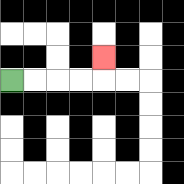{'start': '[0, 3]', 'end': '[4, 2]', 'path_directions': 'R,R,R,R,U', 'path_coordinates': '[[0, 3], [1, 3], [2, 3], [3, 3], [4, 3], [4, 2]]'}